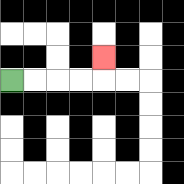{'start': '[0, 3]', 'end': '[4, 2]', 'path_directions': 'R,R,R,R,U', 'path_coordinates': '[[0, 3], [1, 3], [2, 3], [3, 3], [4, 3], [4, 2]]'}